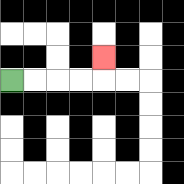{'start': '[0, 3]', 'end': '[4, 2]', 'path_directions': 'R,R,R,R,U', 'path_coordinates': '[[0, 3], [1, 3], [2, 3], [3, 3], [4, 3], [4, 2]]'}